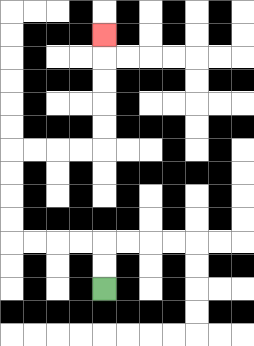{'start': '[4, 12]', 'end': '[4, 1]', 'path_directions': 'U,U,L,L,L,L,U,U,U,U,R,R,R,R,U,U,U,U,U', 'path_coordinates': '[[4, 12], [4, 11], [4, 10], [3, 10], [2, 10], [1, 10], [0, 10], [0, 9], [0, 8], [0, 7], [0, 6], [1, 6], [2, 6], [3, 6], [4, 6], [4, 5], [4, 4], [4, 3], [4, 2], [4, 1]]'}